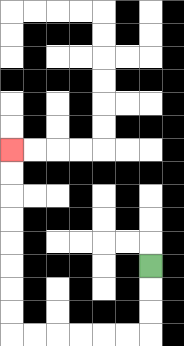{'start': '[6, 11]', 'end': '[0, 6]', 'path_directions': 'D,D,D,L,L,L,L,L,L,U,U,U,U,U,U,U,U', 'path_coordinates': '[[6, 11], [6, 12], [6, 13], [6, 14], [5, 14], [4, 14], [3, 14], [2, 14], [1, 14], [0, 14], [0, 13], [0, 12], [0, 11], [0, 10], [0, 9], [0, 8], [0, 7], [0, 6]]'}